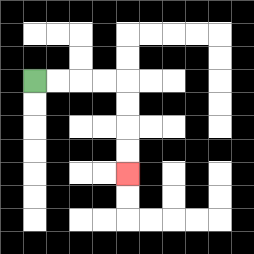{'start': '[1, 3]', 'end': '[5, 7]', 'path_directions': 'R,R,R,R,D,D,D,D', 'path_coordinates': '[[1, 3], [2, 3], [3, 3], [4, 3], [5, 3], [5, 4], [5, 5], [5, 6], [5, 7]]'}